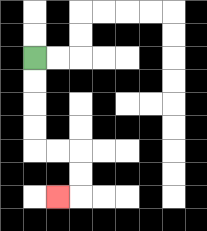{'start': '[1, 2]', 'end': '[2, 8]', 'path_directions': 'D,D,D,D,R,R,D,D,L', 'path_coordinates': '[[1, 2], [1, 3], [1, 4], [1, 5], [1, 6], [2, 6], [3, 6], [3, 7], [3, 8], [2, 8]]'}